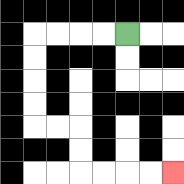{'start': '[5, 1]', 'end': '[7, 7]', 'path_directions': 'L,L,L,L,D,D,D,D,R,R,D,D,R,R,R,R', 'path_coordinates': '[[5, 1], [4, 1], [3, 1], [2, 1], [1, 1], [1, 2], [1, 3], [1, 4], [1, 5], [2, 5], [3, 5], [3, 6], [3, 7], [4, 7], [5, 7], [6, 7], [7, 7]]'}